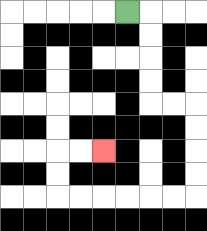{'start': '[5, 0]', 'end': '[4, 6]', 'path_directions': 'R,D,D,D,D,R,R,D,D,D,D,L,L,L,L,L,L,U,U,R,R', 'path_coordinates': '[[5, 0], [6, 0], [6, 1], [6, 2], [6, 3], [6, 4], [7, 4], [8, 4], [8, 5], [8, 6], [8, 7], [8, 8], [7, 8], [6, 8], [5, 8], [4, 8], [3, 8], [2, 8], [2, 7], [2, 6], [3, 6], [4, 6]]'}